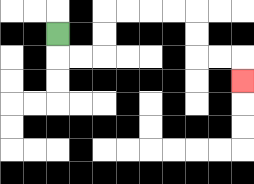{'start': '[2, 1]', 'end': '[10, 3]', 'path_directions': 'D,R,R,U,U,R,R,R,R,D,D,R,R,D', 'path_coordinates': '[[2, 1], [2, 2], [3, 2], [4, 2], [4, 1], [4, 0], [5, 0], [6, 0], [7, 0], [8, 0], [8, 1], [8, 2], [9, 2], [10, 2], [10, 3]]'}